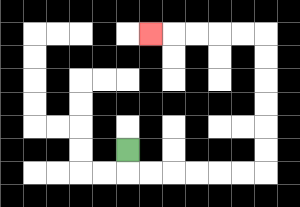{'start': '[5, 6]', 'end': '[6, 1]', 'path_directions': 'D,R,R,R,R,R,R,U,U,U,U,U,U,L,L,L,L,L', 'path_coordinates': '[[5, 6], [5, 7], [6, 7], [7, 7], [8, 7], [9, 7], [10, 7], [11, 7], [11, 6], [11, 5], [11, 4], [11, 3], [11, 2], [11, 1], [10, 1], [9, 1], [8, 1], [7, 1], [6, 1]]'}